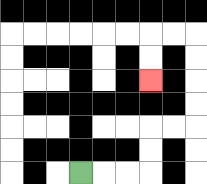{'start': '[3, 7]', 'end': '[6, 3]', 'path_directions': 'R,R,R,U,U,R,R,U,U,U,U,L,L,D,D', 'path_coordinates': '[[3, 7], [4, 7], [5, 7], [6, 7], [6, 6], [6, 5], [7, 5], [8, 5], [8, 4], [8, 3], [8, 2], [8, 1], [7, 1], [6, 1], [6, 2], [6, 3]]'}